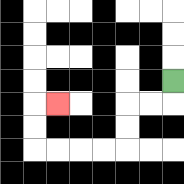{'start': '[7, 3]', 'end': '[2, 4]', 'path_directions': 'D,L,L,D,D,L,L,L,L,U,U,R', 'path_coordinates': '[[7, 3], [7, 4], [6, 4], [5, 4], [5, 5], [5, 6], [4, 6], [3, 6], [2, 6], [1, 6], [1, 5], [1, 4], [2, 4]]'}